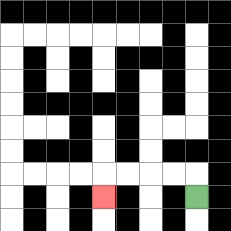{'start': '[8, 8]', 'end': '[4, 8]', 'path_directions': 'U,L,L,L,L,D', 'path_coordinates': '[[8, 8], [8, 7], [7, 7], [6, 7], [5, 7], [4, 7], [4, 8]]'}